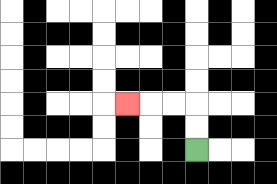{'start': '[8, 6]', 'end': '[5, 4]', 'path_directions': 'U,U,L,L,L', 'path_coordinates': '[[8, 6], [8, 5], [8, 4], [7, 4], [6, 4], [5, 4]]'}